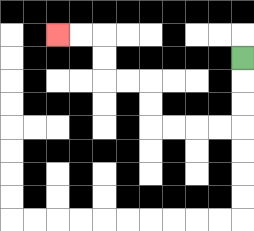{'start': '[10, 2]', 'end': '[2, 1]', 'path_directions': 'D,D,D,L,L,L,L,U,U,L,L,U,U,L,L', 'path_coordinates': '[[10, 2], [10, 3], [10, 4], [10, 5], [9, 5], [8, 5], [7, 5], [6, 5], [6, 4], [6, 3], [5, 3], [4, 3], [4, 2], [4, 1], [3, 1], [2, 1]]'}